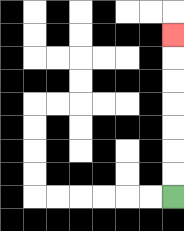{'start': '[7, 8]', 'end': '[7, 1]', 'path_directions': 'U,U,U,U,U,U,U', 'path_coordinates': '[[7, 8], [7, 7], [7, 6], [7, 5], [7, 4], [7, 3], [7, 2], [7, 1]]'}